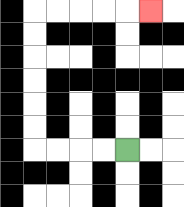{'start': '[5, 6]', 'end': '[6, 0]', 'path_directions': 'L,L,L,L,U,U,U,U,U,U,R,R,R,R,R', 'path_coordinates': '[[5, 6], [4, 6], [3, 6], [2, 6], [1, 6], [1, 5], [1, 4], [1, 3], [1, 2], [1, 1], [1, 0], [2, 0], [3, 0], [4, 0], [5, 0], [6, 0]]'}